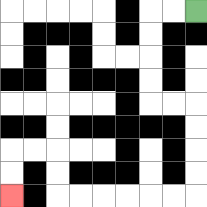{'start': '[8, 0]', 'end': '[0, 8]', 'path_directions': 'L,L,D,D,D,D,R,R,D,D,D,D,L,L,L,L,L,L,U,U,L,L,D,D', 'path_coordinates': '[[8, 0], [7, 0], [6, 0], [6, 1], [6, 2], [6, 3], [6, 4], [7, 4], [8, 4], [8, 5], [8, 6], [8, 7], [8, 8], [7, 8], [6, 8], [5, 8], [4, 8], [3, 8], [2, 8], [2, 7], [2, 6], [1, 6], [0, 6], [0, 7], [0, 8]]'}